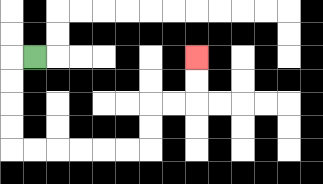{'start': '[1, 2]', 'end': '[8, 2]', 'path_directions': 'L,D,D,D,D,R,R,R,R,R,R,U,U,R,R,U,U', 'path_coordinates': '[[1, 2], [0, 2], [0, 3], [0, 4], [0, 5], [0, 6], [1, 6], [2, 6], [3, 6], [4, 6], [5, 6], [6, 6], [6, 5], [6, 4], [7, 4], [8, 4], [8, 3], [8, 2]]'}